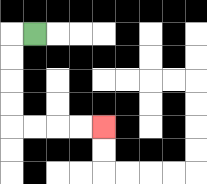{'start': '[1, 1]', 'end': '[4, 5]', 'path_directions': 'L,D,D,D,D,R,R,R,R', 'path_coordinates': '[[1, 1], [0, 1], [0, 2], [0, 3], [0, 4], [0, 5], [1, 5], [2, 5], [3, 5], [4, 5]]'}